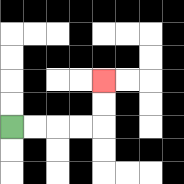{'start': '[0, 5]', 'end': '[4, 3]', 'path_directions': 'R,R,R,R,U,U', 'path_coordinates': '[[0, 5], [1, 5], [2, 5], [3, 5], [4, 5], [4, 4], [4, 3]]'}